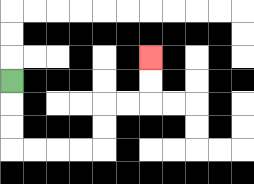{'start': '[0, 3]', 'end': '[6, 2]', 'path_directions': 'D,D,D,R,R,R,R,U,U,R,R,U,U', 'path_coordinates': '[[0, 3], [0, 4], [0, 5], [0, 6], [1, 6], [2, 6], [3, 6], [4, 6], [4, 5], [4, 4], [5, 4], [6, 4], [6, 3], [6, 2]]'}